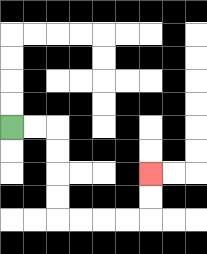{'start': '[0, 5]', 'end': '[6, 7]', 'path_directions': 'R,R,D,D,D,D,R,R,R,R,U,U', 'path_coordinates': '[[0, 5], [1, 5], [2, 5], [2, 6], [2, 7], [2, 8], [2, 9], [3, 9], [4, 9], [5, 9], [6, 9], [6, 8], [6, 7]]'}